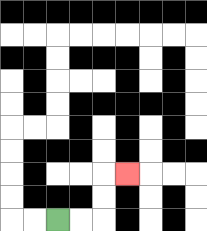{'start': '[2, 9]', 'end': '[5, 7]', 'path_directions': 'R,R,U,U,R', 'path_coordinates': '[[2, 9], [3, 9], [4, 9], [4, 8], [4, 7], [5, 7]]'}